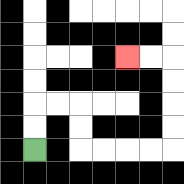{'start': '[1, 6]', 'end': '[5, 2]', 'path_directions': 'U,U,R,R,D,D,R,R,R,R,U,U,U,U,L,L', 'path_coordinates': '[[1, 6], [1, 5], [1, 4], [2, 4], [3, 4], [3, 5], [3, 6], [4, 6], [5, 6], [6, 6], [7, 6], [7, 5], [7, 4], [7, 3], [7, 2], [6, 2], [5, 2]]'}